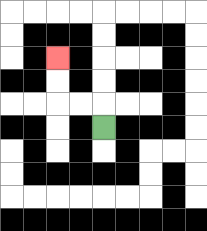{'start': '[4, 5]', 'end': '[2, 2]', 'path_directions': 'U,L,L,U,U', 'path_coordinates': '[[4, 5], [4, 4], [3, 4], [2, 4], [2, 3], [2, 2]]'}